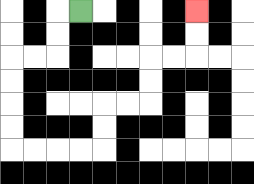{'start': '[3, 0]', 'end': '[8, 0]', 'path_directions': 'L,D,D,L,L,D,D,D,D,R,R,R,R,U,U,R,R,U,U,R,R,U,U', 'path_coordinates': '[[3, 0], [2, 0], [2, 1], [2, 2], [1, 2], [0, 2], [0, 3], [0, 4], [0, 5], [0, 6], [1, 6], [2, 6], [3, 6], [4, 6], [4, 5], [4, 4], [5, 4], [6, 4], [6, 3], [6, 2], [7, 2], [8, 2], [8, 1], [8, 0]]'}